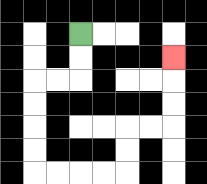{'start': '[3, 1]', 'end': '[7, 2]', 'path_directions': 'D,D,L,L,D,D,D,D,R,R,R,R,U,U,R,R,U,U,U', 'path_coordinates': '[[3, 1], [3, 2], [3, 3], [2, 3], [1, 3], [1, 4], [1, 5], [1, 6], [1, 7], [2, 7], [3, 7], [4, 7], [5, 7], [5, 6], [5, 5], [6, 5], [7, 5], [7, 4], [7, 3], [7, 2]]'}